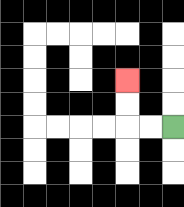{'start': '[7, 5]', 'end': '[5, 3]', 'path_directions': 'L,L,U,U', 'path_coordinates': '[[7, 5], [6, 5], [5, 5], [5, 4], [5, 3]]'}